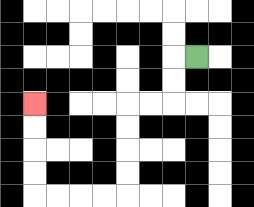{'start': '[8, 2]', 'end': '[1, 4]', 'path_directions': 'L,D,D,L,L,D,D,D,D,L,L,L,L,U,U,U,U', 'path_coordinates': '[[8, 2], [7, 2], [7, 3], [7, 4], [6, 4], [5, 4], [5, 5], [5, 6], [5, 7], [5, 8], [4, 8], [3, 8], [2, 8], [1, 8], [1, 7], [1, 6], [1, 5], [1, 4]]'}